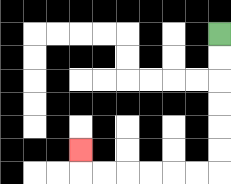{'start': '[9, 1]', 'end': '[3, 6]', 'path_directions': 'D,D,D,D,D,D,L,L,L,L,L,L,U', 'path_coordinates': '[[9, 1], [9, 2], [9, 3], [9, 4], [9, 5], [9, 6], [9, 7], [8, 7], [7, 7], [6, 7], [5, 7], [4, 7], [3, 7], [3, 6]]'}